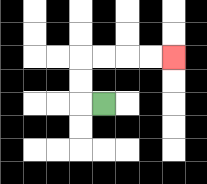{'start': '[4, 4]', 'end': '[7, 2]', 'path_directions': 'L,U,U,R,R,R,R', 'path_coordinates': '[[4, 4], [3, 4], [3, 3], [3, 2], [4, 2], [5, 2], [6, 2], [7, 2]]'}